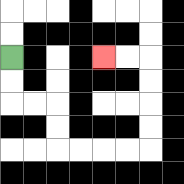{'start': '[0, 2]', 'end': '[4, 2]', 'path_directions': 'D,D,R,R,D,D,R,R,R,R,U,U,U,U,L,L', 'path_coordinates': '[[0, 2], [0, 3], [0, 4], [1, 4], [2, 4], [2, 5], [2, 6], [3, 6], [4, 6], [5, 6], [6, 6], [6, 5], [6, 4], [6, 3], [6, 2], [5, 2], [4, 2]]'}